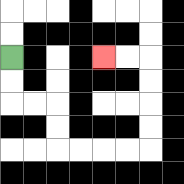{'start': '[0, 2]', 'end': '[4, 2]', 'path_directions': 'D,D,R,R,D,D,R,R,R,R,U,U,U,U,L,L', 'path_coordinates': '[[0, 2], [0, 3], [0, 4], [1, 4], [2, 4], [2, 5], [2, 6], [3, 6], [4, 6], [5, 6], [6, 6], [6, 5], [6, 4], [6, 3], [6, 2], [5, 2], [4, 2]]'}